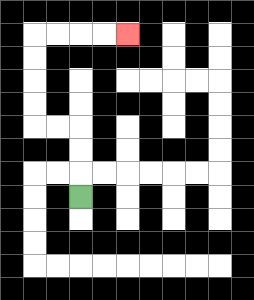{'start': '[3, 8]', 'end': '[5, 1]', 'path_directions': 'U,U,U,L,L,U,U,U,U,R,R,R,R', 'path_coordinates': '[[3, 8], [3, 7], [3, 6], [3, 5], [2, 5], [1, 5], [1, 4], [1, 3], [1, 2], [1, 1], [2, 1], [3, 1], [4, 1], [5, 1]]'}